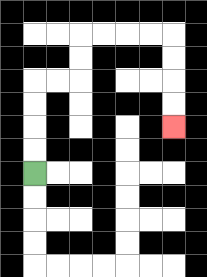{'start': '[1, 7]', 'end': '[7, 5]', 'path_directions': 'U,U,U,U,R,R,U,U,R,R,R,R,D,D,D,D', 'path_coordinates': '[[1, 7], [1, 6], [1, 5], [1, 4], [1, 3], [2, 3], [3, 3], [3, 2], [3, 1], [4, 1], [5, 1], [6, 1], [7, 1], [7, 2], [7, 3], [7, 4], [7, 5]]'}